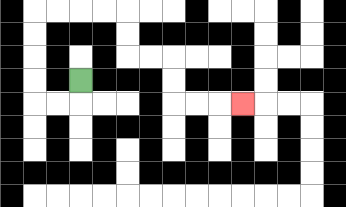{'start': '[3, 3]', 'end': '[10, 4]', 'path_directions': 'D,L,L,U,U,U,U,R,R,R,R,D,D,R,R,D,D,R,R,R', 'path_coordinates': '[[3, 3], [3, 4], [2, 4], [1, 4], [1, 3], [1, 2], [1, 1], [1, 0], [2, 0], [3, 0], [4, 0], [5, 0], [5, 1], [5, 2], [6, 2], [7, 2], [7, 3], [7, 4], [8, 4], [9, 4], [10, 4]]'}